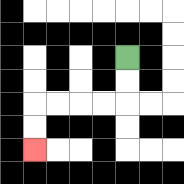{'start': '[5, 2]', 'end': '[1, 6]', 'path_directions': 'D,D,L,L,L,L,D,D', 'path_coordinates': '[[5, 2], [5, 3], [5, 4], [4, 4], [3, 4], [2, 4], [1, 4], [1, 5], [1, 6]]'}